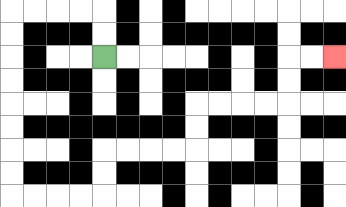{'start': '[4, 2]', 'end': '[14, 2]', 'path_directions': 'U,U,L,L,L,L,D,D,D,D,D,D,D,D,R,R,R,R,U,U,R,R,R,R,U,U,R,R,R,R,U,U,R,R', 'path_coordinates': '[[4, 2], [4, 1], [4, 0], [3, 0], [2, 0], [1, 0], [0, 0], [0, 1], [0, 2], [0, 3], [0, 4], [0, 5], [0, 6], [0, 7], [0, 8], [1, 8], [2, 8], [3, 8], [4, 8], [4, 7], [4, 6], [5, 6], [6, 6], [7, 6], [8, 6], [8, 5], [8, 4], [9, 4], [10, 4], [11, 4], [12, 4], [12, 3], [12, 2], [13, 2], [14, 2]]'}